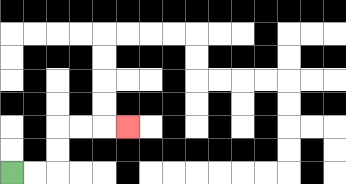{'start': '[0, 7]', 'end': '[5, 5]', 'path_directions': 'R,R,U,U,R,R,R', 'path_coordinates': '[[0, 7], [1, 7], [2, 7], [2, 6], [2, 5], [3, 5], [4, 5], [5, 5]]'}